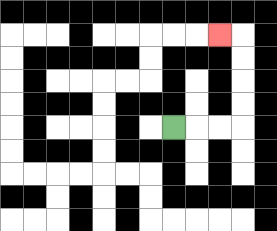{'start': '[7, 5]', 'end': '[9, 1]', 'path_directions': 'R,R,R,U,U,U,U,L', 'path_coordinates': '[[7, 5], [8, 5], [9, 5], [10, 5], [10, 4], [10, 3], [10, 2], [10, 1], [9, 1]]'}